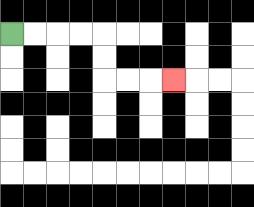{'start': '[0, 1]', 'end': '[7, 3]', 'path_directions': 'R,R,R,R,D,D,R,R,R', 'path_coordinates': '[[0, 1], [1, 1], [2, 1], [3, 1], [4, 1], [4, 2], [4, 3], [5, 3], [6, 3], [7, 3]]'}